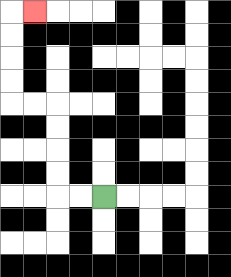{'start': '[4, 8]', 'end': '[1, 0]', 'path_directions': 'L,L,U,U,U,U,L,L,U,U,U,U,R', 'path_coordinates': '[[4, 8], [3, 8], [2, 8], [2, 7], [2, 6], [2, 5], [2, 4], [1, 4], [0, 4], [0, 3], [0, 2], [0, 1], [0, 0], [1, 0]]'}